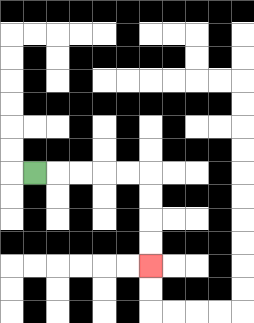{'start': '[1, 7]', 'end': '[6, 11]', 'path_directions': 'R,R,R,R,R,D,D,D,D', 'path_coordinates': '[[1, 7], [2, 7], [3, 7], [4, 7], [5, 7], [6, 7], [6, 8], [6, 9], [6, 10], [6, 11]]'}